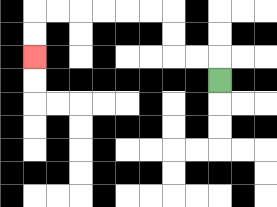{'start': '[9, 3]', 'end': '[1, 2]', 'path_directions': 'U,L,L,U,U,L,L,L,L,L,L,D,D', 'path_coordinates': '[[9, 3], [9, 2], [8, 2], [7, 2], [7, 1], [7, 0], [6, 0], [5, 0], [4, 0], [3, 0], [2, 0], [1, 0], [1, 1], [1, 2]]'}